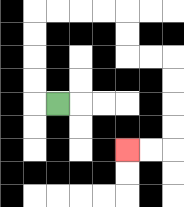{'start': '[2, 4]', 'end': '[5, 6]', 'path_directions': 'L,U,U,U,U,R,R,R,R,D,D,R,R,D,D,D,D,L,L', 'path_coordinates': '[[2, 4], [1, 4], [1, 3], [1, 2], [1, 1], [1, 0], [2, 0], [3, 0], [4, 0], [5, 0], [5, 1], [5, 2], [6, 2], [7, 2], [7, 3], [7, 4], [7, 5], [7, 6], [6, 6], [5, 6]]'}